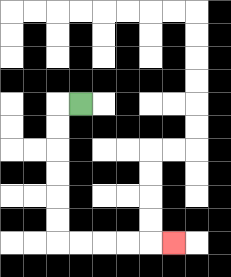{'start': '[3, 4]', 'end': '[7, 10]', 'path_directions': 'L,D,D,D,D,D,D,R,R,R,R,R', 'path_coordinates': '[[3, 4], [2, 4], [2, 5], [2, 6], [2, 7], [2, 8], [2, 9], [2, 10], [3, 10], [4, 10], [5, 10], [6, 10], [7, 10]]'}